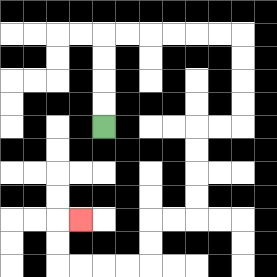{'start': '[4, 5]', 'end': '[3, 9]', 'path_directions': 'U,U,U,U,R,R,R,R,R,R,D,D,D,D,L,L,D,D,D,D,L,L,D,D,L,L,L,L,U,U,R', 'path_coordinates': '[[4, 5], [4, 4], [4, 3], [4, 2], [4, 1], [5, 1], [6, 1], [7, 1], [8, 1], [9, 1], [10, 1], [10, 2], [10, 3], [10, 4], [10, 5], [9, 5], [8, 5], [8, 6], [8, 7], [8, 8], [8, 9], [7, 9], [6, 9], [6, 10], [6, 11], [5, 11], [4, 11], [3, 11], [2, 11], [2, 10], [2, 9], [3, 9]]'}